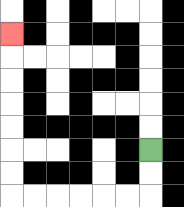{'start': '[6, 6]', 'end': '[0, 1]', 'path_directions': 'D,D,L,L,L,L,L,L,U,U,U,U,U,U,U', 'path_coordinates': '[[6, 6], [6, 7], [6, 8], [5, 8], [4, 8], [3, 8], [2, 8], [1, 8], [0, 8], [0, 7], [0, 6], [0, 5], [0, 4], [0, 3], [0, 2], [0, 1]]'}